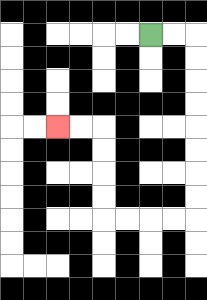{'start': '[6, 1]', 'end': '[2, 5]', 'path_directions': 'R,R,D,D,D,D,D,D,D,D,L,L,L,L,U,U,U,U,L,L', 'path_coordinates': '[[6, 1], [7, 1], [8, 1], [8, 2], [8, 3], [8, 4], [8, 5], [8, 6], [8, 7], [8, 8], [8, 9], [7, 9], [6, 9], [5, 9], [4, 9], [4, 8], [4, 7], [4, 6], [4, 5], [3, 5], [2, 5]]'}